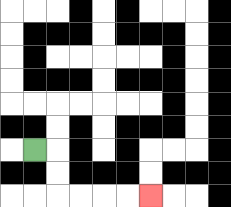{'start': '[1, 6]', 'end': '[6, 8]', 'path_directions': 'R,D,D,R,R,R,R', 'path_coordinates': '[[1, 6], [2, 6], [2, 7], [2, 8], [3, 8], [4, 8], [5, 8], [6, 8]]'}